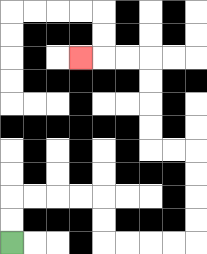{'start': '[0, 10]', 'end': '[3, 2]', 'path_directions': 'U,U,R,R,R,R,D,D,R,R,R,R,U,U,U,U,L,L,U,U,U,U,L,L,L', 'path_coordinates': '[[0, 10], [0, 9], [0, 8], [1, 8], [2, 8], [3, 8], [4, 8], [4, 9], [4, 10], [5, 10], [6, 10], [7, 10], [8, 10], [8, 9], [8, 8], [8, 7], [8, 6], [7, 6], [6, 6], [6, 5], [6, 4], [6, 3], [6, 2], [5, 2], [4, 2], [3, 2]]'}